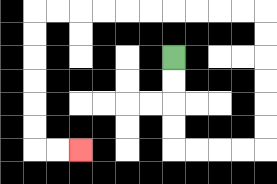{'start': '[7, 2]', 'end': '[3, 6]', 'path_directions': 'D,D,D,D,R,R,R,R,U,U,U,U,U,U,L,L,L,L,L,L,L,L,L,L,D,D,D,D,D,D,R,R', 'path_coordinates': '[[7, 2], [7, 3], [7, 4], [7, 5], [7, 6], [8, 6], [9, 6], [10, 6], [11, 6], [11, 5], [11, 4], [11, 3], [11, 2], [11, 1], [11, 0], [10, 0], [9, 0], [8, 0], [7, 0], [6, 0], [5, 0], [4, 0], [3, 0], [2, 0], [1, 0], [1, 1], [1, 2], [1, 3], [1, 4], [1, 5], [1, 6], [2, 6], [3, 6]]'}